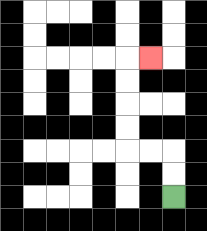{'start': '[7, 8]', 'end': '[6, 2]', 'path_directions': 'U,U,L,L,U,U,U,U,R', 'path_coordinates': '[[7, 8], [7, 7], [7, 6], [6, 6], [5, 6], [5, 5], [5, 4], [5, 3], [5, 2], [6, 2]]'}